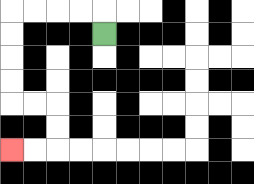{'start': '[4, 1]', 'end': '[0, 6]', 'path_directions': 'U,L,L,L,L,D,D,D,D,R,R,D,D,L,L', 'path_coordinates': '[[4, 1], [4, 0], [3, 0], [2, 0], [1, 0], [0, 0], [0, 1], [0, 2], [0, 3], [0, 4], [1, 4], [2, 4], [2, 5], [2, 6], [1, 6], [0, 6]]'}